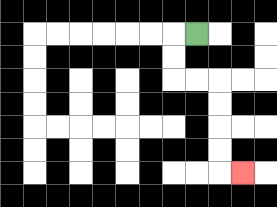{'start': '[8, 1]', 'end': '[10, 7]', 'path_directions': 'L,D,D,R,R,D,D,D,D,R', 'path_coordinates': '[[8, 1], [7, 1], [7, 2], [7, 3], [8, 3], [9, 3], [9, 4], [9, 5], [9, 6], [9, 7], [10, 7]]'}